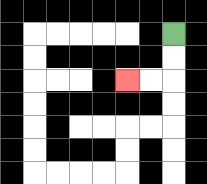{'start': '[7, 1]', 'end': '[5, 3]', 'path_directions': 'D,D,L,L', 'path_coordinates': '[[7, 1], [7, 2], [7, 3], [6, 3], [5, 3]]'}